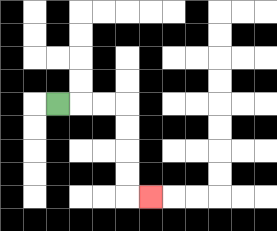{'start': '[2, 4]', 'end': '[6, 8]', 'path_directions': 'R,R,R,D,D,D,D,R', 'path_coordinates': '[[2, 4], [3, 4], [4, 4], [5, 4], [5, 5], [5, 6], [5, 7], [5, 8], [6, 8]]'}